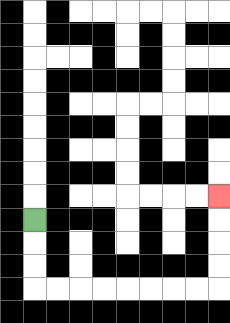{'start': '[1, 9]', 'end': '[9, 8]', 'path_directions': 'D,D,D,R,R,R,R,R,R,R,R,U,U,U,U', 'path_coordinates': '[[1, 9], [1, 10], [1, 11], [1, 12], [2, 12], [3, 12], [4, 12], [5, 12], [6, 12], [7, 12], [8, 12], [9, 12], [9, 11], [9, 10], [9, 9], [9, 8]]'}